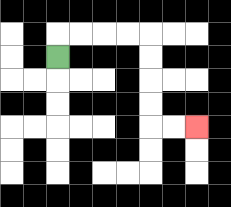{'start': '[2, 2]', 'end': '[8, 5]', 'path_directions': 'U,R,R,R,R,D,D,D,D,R,R', 'path_coordinates': '[[2, 2], [2, 1], [3, 1], [4, 1], [5, 1], [6, 1], [6, 2], [6, 3], [6, 4], [6, 5], [7, 5], [8, 5]]'}